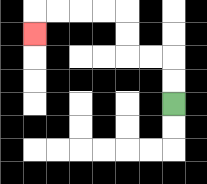{'start': '[7, 4]', 'end': '[1, 1]', 'path_directions': 'U,U,L,L,U,U,L,L,L,L,D', 'path_coordinates': '[[7, 4], [7, 3], [7, 2], [6, 2], [5, 2], [5, 1], [5, 0], [4, 0], [3, 0], [2, 0], [1, 0], [1, 1]]'}